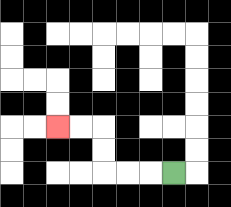{'start': '[7, 7]', 'end': '[2, 5]', 'path_directions': 'L,L,L,U,U,L,L', 'path_coordinates': '[[7, 7], [6, 7], [5, 7], [4, 7], [4, 6], [4, 5], [3, 5], [2, 5]]'}